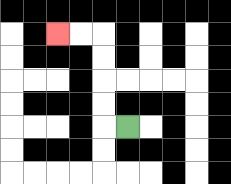{'start': '[5, 5]', 'end': '[2, 1]', 'path_directions': 'L,U,U,U,U,L,L', 'path_coordinates': '[[5, 5], [4, 5], [4, 4], [4, 3], [4, 2], [4, 1], [3, 1], [2, 1]]'}